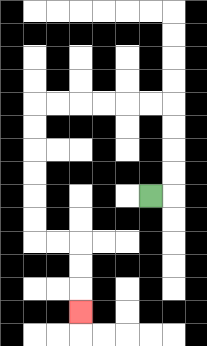{'start': '[6, 8]', 'end': '[3, 13]', 'path_directions': 'R,U,U,U,U,L,L,L,L,L,L,D,D,D,D,D,D,R,R,D,D,D', 'path_coordinates': '[[6, 8], [7, 8], [7, 7], [7, 6], [7, 5], [7, 4], [6, 4], [5, 4], [4, 4], [3, 4], [2, 4], [1, 4], [1, 5], [1, 6], [1, 7], [1, 8], [1, 9], [1, 10], [2, 10], [3, 10], [3, 11], [3, 12], [3, 13]]'}